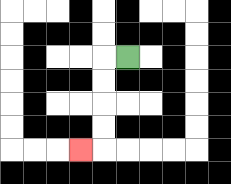{'start': '[5, 2]', 'end': '[3, 6]', 'path_directions': 'L,D,D,D,D,L', 'path_coordinates': '[[5, 2], [4, 2], [4, 3], [4, 4], [4, 5], [4, 6], [3, 6]]'}